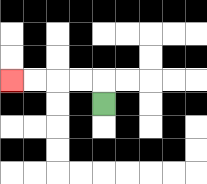{'start': '[4, 4]', 'end': '[0, 3]', 'path_directions': 'U,L,L,L,L', 'path_coordinates': '[[4, 4], [4, 3], [3, 3], [2, 3], [1, 3], [0, 3]]'}